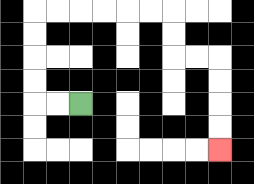{'start': '[3, 4]', 'end': '[9, 6]', 'path_directions': 'L,L,U,U,U,U,R,R,R,R,R,R,D,D,R,R,D,D,D,D', 'path_coordinates': '[[3, 4], [2, 4], [1, 4], [1, 3], [1, 2], [1, 1], [1, 0], [2, 0], [3, 0], [4, 0], [5, 0], [6, 0], [7, 0], [7, 1], [7, 2], [8, 2], [9, 2], [9, 3], [9, 4], [9, 5], [9, 6]]'}